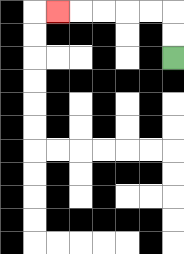{'start': '[7, 2]', 'end': '[2, 0]', 'path_directions': 'U,U,L,L,L,L,L', 'path_coordinates': '[[7, 2], [7, 1], [7, 0], [6, 0], [5, 0], [4, 0], [3, 0], [2, 0]]'}